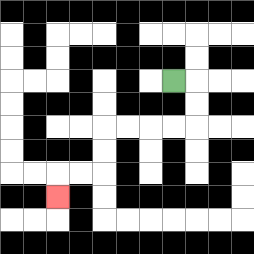{'start': '[7, 3]', 'end': '[2, 8]', 'path_directions': 'R,D,D,L,L,L,L,D,D,L,L,D', 'path_coordinates': '[[7, 3], [8, 3], [8, 4], [8, 5], [7, 5], [6, 5], [5, 5], [4, 5], [4, 6], [4, 7], [3, 7], [2, 7], [2, 8]]'}